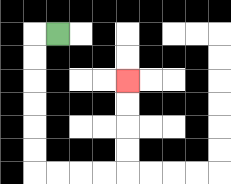{'start': '[2, 1]', 'end': '[5, 3]', 'path_directions': 'L,D,D,D,D,D,D,R,R,R,R,U,U,U,U', 'path_coordinates': '[[2, 1], [1, 1], [1, 2], [1, 3], [1, 4], [1, 5], [1, 6], [1, 7], [2, 7], [3, 7], [4, 7], [5, 7], [5, 6], [5, 5], [5, 4], [5, 3]]'}